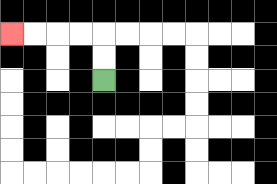{'start': '[4, 3]', 'end': '[0, 1]', 'path_directions': 'U,U,L,L,L,L', 'path_coordinates': '[[4, 3], [4, 2], [4, 1], [3, 1], [2, 1], [1, 1], [0, 1]]'}